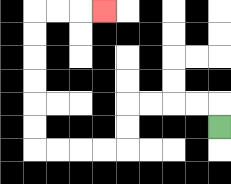{'start': '[9, 5]', 'end': '[4, 0]', 'path_directions': 'U,L,L,L,L,D,D,L,L,L,L,U,U,U,U,U,U,R,R,R', 'path_coordinates': '[[9, 5], [9, 4], [8, 4], [7, 4], [6, 4], [5, 4], [5, 5], [5, 6], [4, 6], [3, 6], [2, 6], [1, 6], [1, 5], [1, 4], [1, 3], [1, 2], [1, 1], [1, 0], [2, 0], [3, 0], [4, 0]]'}